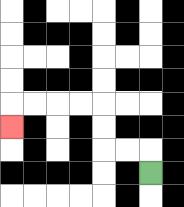{'start': '[6, 7]', 'end': '[0, 5]', 'path_directions': 'U,L,L,U,U,L,L,L,L,D', 'path_coordinates': '[[6, 7], [6, 6], [5, 6], [4, 6], [4, 5], [4, 4], [3, 4], [2, 4], [1, 4], [0, 4], [0, 5]]'}